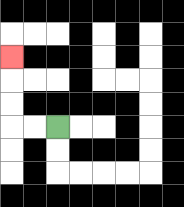{'start': '[2, 5]', 'end': '[0, 2]', 'path_directions': 'L,L,U,U,U', 'path_coordinates': '[[2, 5], [1, 5], [0, 5], [0, 4], [0, 3], [0, 2]]'}